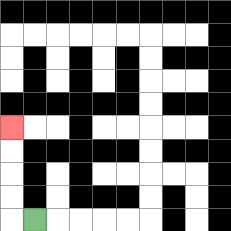{'start': '[1, 9]', 'end': '[0, 5]', 'path_directions': 'L,U,U,U,U', 'path_coordinates': '[[1, 9], [0, 9], [0, 8], [0, 7], [0, 6], [0, 5]]'}